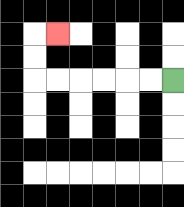{'start': '[7, 3]', 'end': '[2, 1]', 'path_directions': 'L,L,L,L,L,L,U,U,R', 'path_coordinates': '[[7, 3], [6, 3], [5, 3], [4, 3], [3, 3], [2, 3], [1, 3], [1, 2], [1, 1], [2, 1]]'}